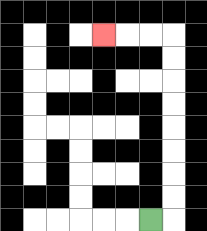{'start': '[6, 9]', 'end': '[4, 1]', 'path_directions': 'R,U,U,U,U,U,U,U,U,L,L,L', 'path_coordinates': '[[6, 9], [7, 9], [7, 8], [7, 7], [7, 6], [7, 5], [7, 4], [7, 3], [7, 2], [7, 1], [6, 1], [5, 1], [4, 1]]'}